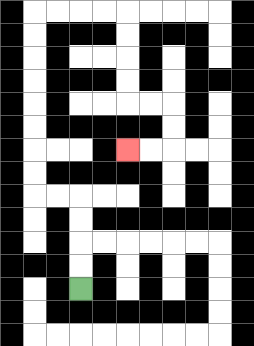{'start': '[3, 12]', 'end': '[5, 6]', 'path_directions': 'U,U,U,U,L,L,U,U,U,U,U,U,U,U,R,R,R,R,D,D,D,D,R,R,D,D,L,L', 'path_coordinates': '[[3, 12], [3, 11], [3, 10], [3, 9], [3, 8], [2, 8], [1, 8], [1, 7], [1, 6], [1, 5], [1, 4], [1, 3], [1, 2], [1, 1], [1, 0], [2, 0], [3, 0], [4, 0], [5, 0], [5, 1], [5, 2], [5, 3], [5, 4], [6, 4], [7, 4], [7, 5], [7, 6], [6, 6], [5, 6]]'}